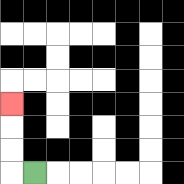{'start': '[1, 7]', 'end': '[0, 4]', 'path_directions': 'L,U,U,U', 'path_coordinates': '[[1, 7], [0, 7], [0, 6], [0, 5], [0, 4]]'}